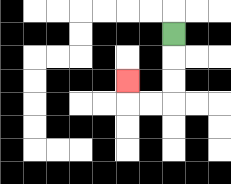{'start': '[7, 1]', 'end': '[5, 3]', 'path_directions': 'D,D,D,L,L,U', 'path_coordinates': '[[7, 1], [7, 2], [7, 3], [7, 4], [6, 4], [5, 4], [5, 3]]'}